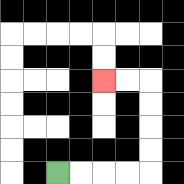{'start': '[2, 7]', 'end': '[4, 3]', 'path_directions': 'R,R,R,R,U,U,U,U,L,L', 'path_coordinates': '[[2, 7], [3, 7], [4, 7], [5, 7], [6, 7], [6, 6], [6, 5], [6, 4], [6, 3], [5, 3], [4, 3]]'}